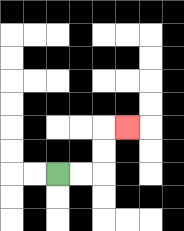{'start': '[2, 7]', 'end': '[5, 5]', 'path_directions': 'R,R,U,U,R', 'path_coordinates': '[[2, 7], [3, 7], [4, 7], [4, 6], [4, 5], [5, 5]]'}